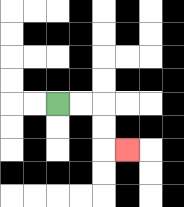{'start': '[2, 4]', 'end': '[5, 6]', 'path_directions': 'R,R,D,D,R', 'path_coordinates': '[[2, 4], [3, 4], [4, 4], [4, 5], [4, 6], [5, 6]]'}